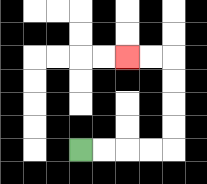{'start': '[3, 6]', 'end': '[5, 2]', 'path_directions': 'R,R,R,R,U,U,U,U,L,L', 'path_coordinates': '[[3, 6], [4, 6], [5, 6], [6, 6], [7, 6], [7, 5], [7, 4], [7, 3], [7, 2], [6, 2], [5, 2]]'}